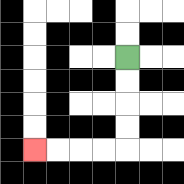{'start': '[5, 2]', 'end': '[1, 6]', 'path_directions': 'D,D,D,D,L,L,L,L', 'path_coordinates': '[[5, 2], [5, 3], [5, 4], [5, 5], [5, 6], [4, 6], [3, 6], [2, 6], [1, 6]]'}